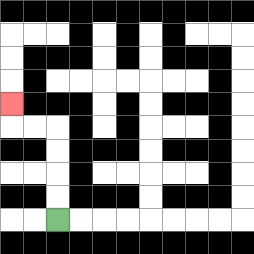{'start': '[2, 9]', 'end': '[0, 4]', 'path_directions': 'U,U,U,U,L,L,U', 'path_coordinates': '[[2, 9], [2, 8], [2, 7], [2, 6], [2, 5], [1, 5], [0, 5], [0, 4]]'}